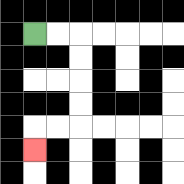{'start': '[1, 1]', 'end': '[1, 6]', 'path_directions': 'R,R,D,D,D,D,L,L,D', 'path_coordinates': '[[1, 1], [2, 1], [3, 1], [3, 2], [3, 3], [3, 4], [3, 5], [2, 5], [1, 5], [1, 6]]'}